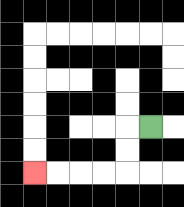{'start': '[6, 5]', 'end': '[1, 7]', 'path_directions': 'L,D,D,L,L,L,L', 'path_coordinates': '[[6, 5], [5, 5], [5, 6], [5, 7], [4, 7], [3, 7], [2, 7], [1, 7]]'}